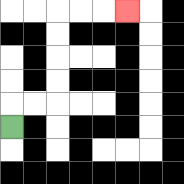{'start': '[0, 5]', 'end': '[5, 0]', 'path_directions': 'U,R,R,U,U,U,U,R,R,R', 'path_coordinates': '[[0, 5], [0, 4], [1, 4], [2, 4], [2, 3], [2, 2], [2, 1], [2, 0], [3, 0], [4, 0], [5, 0]]'}